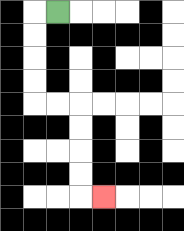{'start': '[2, 0]', 'end': '[4, 8]', 'path_directions': 'L,D,D,D,D,R,R,D,D,D,D,R', 'path_coordinates': '[[2, 0], [1, 0], [1, 1], [1, 2], [1, 3], [1, 4], [2, 4], [3, 4], [3, 5], [3, 6], [3, 7], [3, 8], [4, 8]]'}